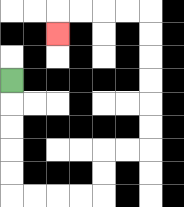{'start': '[0, 3]', 'end': '[2, 1]', 'path_directions': 'D,D,D,D,D,R,R,R,R,U,U,R,R,U,U,U,U,U,U,L,L,L,L,D', 'path_coordinates': '[[0, 3], [0, 4], [0, 5], [0, 6], [0, 7], [0, 8], [1, 8], [2, 8], [3, 8], [4, 8], [4, 7], [4, 6], [5, 6], [6, 6], [6, 5], [6, 4], [6, 3], [6, 2], [6, 1], [6, 0], [5, 0], [4, 0], [3, 0], [2, 0], [2, 1]]'}